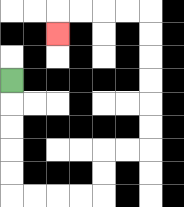{'start': '[0, 3]', 'end': '[2, 1]', 'path_directions': 'D,D,D,D,D,R,R,R,R,U,U,R,R,U,U,U,U,U,U,L,L,L,L,D', 'path_coordinates': '[[0, 3], [0, 4], [0, 5], [0, 6], [0, 7], [0, 8], [1, 8], [2, 8], [3, 8], [4, 8], [4, 7], [4, 6], [5, 6], [6, 6], [6, 5], [6, 4], [6, 3], [6, 2], [6, 1], [6, 0], [5, 0], [4, 0], [3, 0], [2, 0], [2, 1]]'}